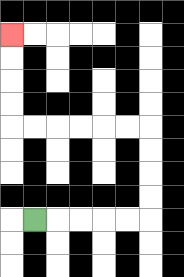{'start': '[1, 9]', 'end': '[0, 1]', 'path_directions': 'R,R,R,R,R,U,U,U,U,L,L,L,L,L,L,U,U,U,U', 'path_coordinates': '[[1, 9], [2, 9], [3, 9], [4, 9], [5, 9], [6, 9], [6, 8], [6, 7], [6, 6], [6, 5], [5, 5], [4, 5], [3, 5], [2, 5], [1, 5], [0, 5], [0, 4], [0, 3], [0, 2], [0, 1]]'}